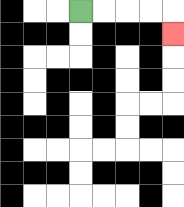{'start': '[3, 0]', 'end': '[7, 1]', 'path_directions': 'R,R,R,R,D', 'path_coordinates': '[[3, 0], [4, 0], [5, 0], [6, 0], [7, 0], [7, 1]]'}